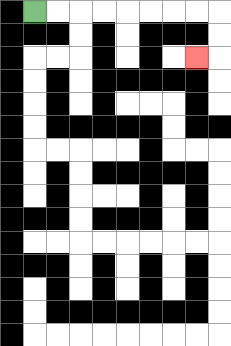{'start': '[1, 0]', 'end': '[8, 2]', 'path_directions': 'R,R,R,R,R,R,R,R,D,D,L', 'path_coordinates': '[[1, 0], [2, 0], [3, 0], [4, 0], [5, 0], [6, 0], [7, 0], [8, 0], [9, 0], [9, 1], [9, 2], [8, 2]]'}